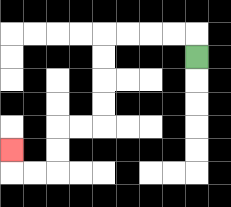{'start': '[8, 2]', 'end': '[0, 6]', 'path_directions': 'U,L,L,L,L,D,D,D,D,L,L,D,D,L,L,U', 'path_coordinates': '[[8, 2], [8, 1], [7, 1], [6, 1], [5, 1], [4, 1], [4, 2], [4, 3], [4, 4], [4, 5], [3, 5], [2, 5], [2, 6], [2, 7], [1, 7], [0, 7], [0, 6]]'}